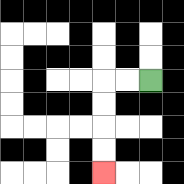{'start': '[6, 3]', 'end': '[4, 7]', 'path_directions': 'L,L,D,D,D,D', 'path_coordinates': '[[6, 3], [5, 3], [4, 3], [4, 4], [4, 5], [4, 6], [4, 7]]'}